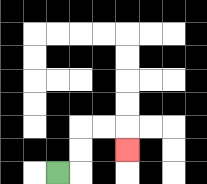{'start': '[2, 7]', 'end': '[5, 6]', 'path_directions': 'R,U,U,R,R,D', 'path_coordinates': '[[2, 7], [3, 7], [3, 6], [3, 5], [4, 5], [5, 5], [5, 6]]'}